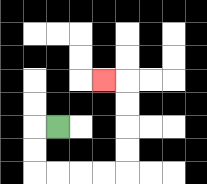{'start': '[2, 5]', 'end': '[4, 3]', 'path_directions': 'L,D,D,R,R,R,R,U,U,U,U,L', 'path_coordinates': '[[2, 5], [1, 5], [1, 6], [1, 7], [2, 7], [3, 7], [4, 7], [5, 7], [5, 6], [5, 5], [5, 4], [5, 3], [4, 3]]'}